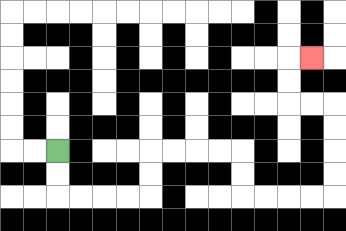{'start': '[2, 6]', 'end': '[13, 2]', 'path_directions': 'D,D,R,R,R,R,U,U,R,R,R,R,D,D,R,R,R,R,U,U,U,U,L,L,U,U,R', 'path_coordinates': '[[2, 6], [2, 7], [2, 8], [3, 8], [4, 8], [5, 8], [6, 8], [6, 7], [6, 6], [7, 6], [8, 6], [9, 6], [10, 6], [10, 7], [10, 8], [11, 8], [12, 8], [13, 8], [14, 8], [14, 7], [14, 6], [14, 5], [14, 4], [13, 4], [12, 4], [12, 3], [12, 2], [13, 2]]'}